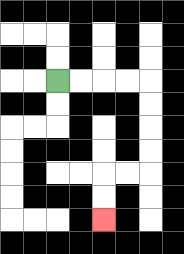{'start': '[2, 3]', 'end': '[4, 9]', 'path_directions': 'R,R,R,R,D,D,D,D,L,L,D,D', 'path_coordinates': '[[2, 3], [3, 3], [4, 3], [5, 3], [6, 3], [6, 4], [6, 5], [6, 6], [6, 7], [5, 7], [4, 7], [4, 8], [4, 9]]'}